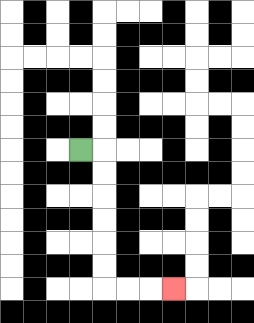{'start': '[3, 6]', 'end': '[7, 12]', 'path_directions': 'R,D,D,D,D,D,D,R,R,R', 'path_coordinates': '[[3, 6], [4, 6], [4, 7], [4, 8], [4, 9], [4, 10], [4, 11], [4, 12], [5, 12], [6, 12], [7, 12]]'}